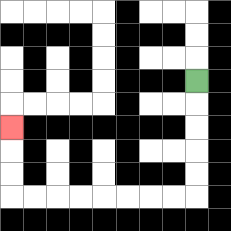{'start': '[8, 3]', 'end': '[0, 5]', 'path_directions': 'D,D,D,D,D,L,L,L,L,L,L,L,L,U,U,U', 'path_coordinates': '[[8, 3], [8, 4], [8, 5], [8, 6], [8, 7], [8, 8], [7, 8], [6, 8], [5, 8], [4, 8], [3, 8], [2, 8], [1, 8], [0, 8], [0, 7], [0, 6], [0, 5]]'}